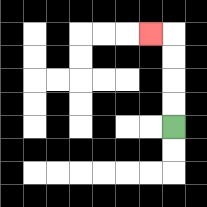{'start': '[7, 5]', 'end': '[6, 1]', 'path_directions': 'U,U,U,U,L', 'path_coordinates': '[[7, 5], [7, 4], [7, 3], [7, 2], [7, 1], [6, 1]]'}